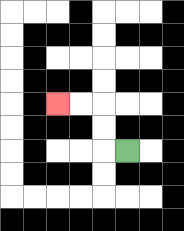{'start': '[5, 6]', 'end': '[2, 4]', 'path_directions': 'L,U,U,L,L', 'path_coordinates': '[[5, 6], [4, 6], [4, 5], [4, 4], [3, 4], [2, 4]]'}